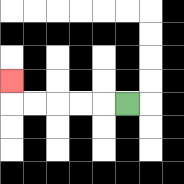{'start': '[5, 4]', 'end': '[0, 3]', 'path_directions': 'L,L,L,L,L,U', 'path_coordinates': '[[5, 4], [4, 4], [3, 4], [2, 4], [1, 4], [0, 4], [0, 3]]'}